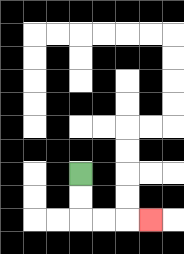{'start': '[3, 7]', 'end': '[6, 9]', 'path_directions': 'D,D,R,R,R', 'path_coordinates': '[[3, 7], [3, 8], [3, 9], [4, 9], [5, 9], [6, 9]]'}